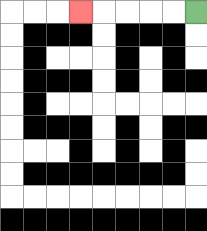{'start': '[8, 0]', 'end': '[3, 0]', 'path_directions': 'L,L,L,L,L', 'path_coordinates': '[[8, 0], [7, 0], [6, 0], [5, 0], [4, 0], [3, 0]]'}